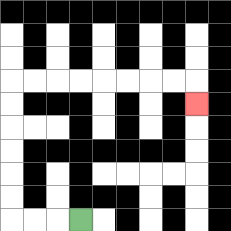{'start': '[3, 9]', 'end': '[8, 4]', 'path_directions': 'L,L,L,U,U,U,U,U,U,R,R,R,R,R,R,R,R,D', 'path_coordinates': '[[3, 9], [2, 9], [1, 9], [0, 9], [0, 8], [0, 7], [0, 6], [0, 5], [0, 4], [0, 3], [1, 3], [2, 3], [3, 3], [4, 3], [5, 3], [6, 3], [7, 3], [8, 3], [8, 4]]'}